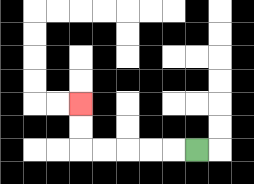{'start': '[8, 6]', 'end': '[3, 4]', 'path_directions': 'L,L,L,L,L,U,U', 'path_coordinates': '[[8, 6], [7, 6], [6, 6], [5, 6], [4, 6], [3, 6], [3, 5], [3, 4]]'}